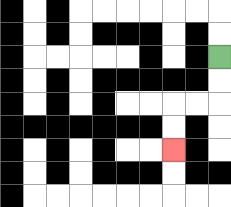{'start': '[9, 2]', 'end': '[7, 6]', 'path_directions': 'D,D,L,L,D,D', 'path_coordinates': '[[9, 2], [9, 3], [9, 4], [8, 4], [7, 4], [7, 5], [7, 6]]'}